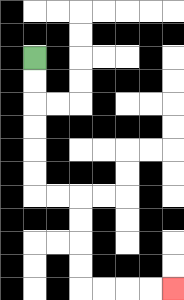{'start': '[1, 2]', 'end': '[7, 12]', 'path_directions': 'D,D,D,D,D,D,R,R,D,D,D,D,R,R,R,R', 'path_coordinates': '[[1, 2], [1, 3], [1, 4], [1, 5], [1, 6], [1, 7], [1, 8], [2, 8], [3, 8], [3, 9], [3, 10], [3, 11], [3, 12], [4, 12], [5, 12], [6, 12], [7, 12]]'}